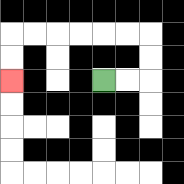{'start': '[4, 3]', 'end': '[0, 3]', 'path_directions': 'R,R,U,U,L,L,L,L,L,L,D,D', 'path_coordinates': '[[4, 3], [5, 3], [6, 3], [6, 2], [6, 1], [5, 1], [4, 1], [3, 1], [2, 1], [1, 1], [0, 1], [0, 2], [0, 3]]'}